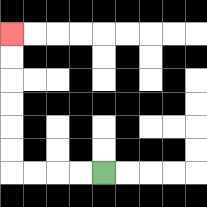{'start': '[4, 7]', 'end': '[0, 1]', 'path_directions': 'L,L,L,L,U,U,U,U,U,U', 'path_coordinates': '[[4, 7], [3, 7], [2, 7], [1, 7], [0, 7], [0, 6], [0, 5], [0, 4], [0, 3], [0, 2], [0, 1]]'}